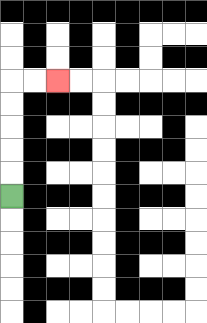{'start': '[0, 8]', 'end': '[2, 3]', 'path_directions': 'U,U,U,U,U,R,R', 'path_coordinates': '[[0, 8], [0, 7], [0, 6], [0, 5], [0, 4], [0, 3], [1, 3], [2, 3]]'}